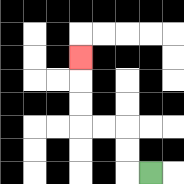{'start': '[6, 7]', 'end': '[3, 2]', 'path_directions': 'L,U,U,L,L,U,U,U', 'path_coordinates': '[[6, 7], [5, 7], [5, 6], [5, 5], [4, 5], [3, 5], [3, 4], [3, 3], [3, 2]]'}